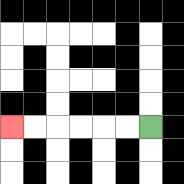{'start': '[6, 5]', 'end': '[0, 5]', 'path_directions': 'L,L,L,L,L,L', 'path_coordinates': '[[6, 5], [5, 5], [4, 5], [3, 5], [2, 5], [1, 5], [0, 5]]'}